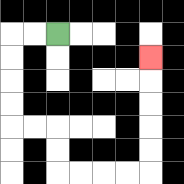{'start': '[2, 1]', 'end': '[6, 2]', 'path_directions': 'L,L,D,D,D,D,R,R,D,D,R,R,R,R,U,U,U,U,U', 'path_coordinates': '[[2, 1], [1, 1], [0, 1], [0, 2], [0, 3], [0, 4], [0, 5], [1, 5], [2, 5], [2, 6], [2, 7], [3, 7], [4, 7], [5, 7], [6, 7], [6, 6], [6, 5], [6, 4], [6, 3], [6, 2]]'}